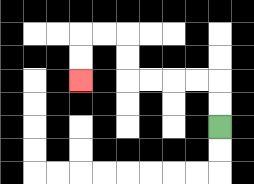{'start': '[9, 5]', 'end': '[3, 3]', 'path_directions': 'U,U,L,L,L,L,U,U,L,L,D,D', 'path_coordinates': '[[9, 5], [9, 4], [9, 3], [8, 3], [7, 3], [6, 3], [5, 3], [5, 2], [5, 1], [4, 1], [3, 1], [3, 2], [3, 3]]'}